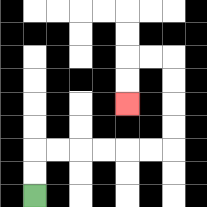{'start': '[1, 8]', 'end': '[5, 4]', 'path_directions': 'U,U,R,R,R,R,R,R,U,U,U,U,L,L,D,D', 'path_coordinates': '[[1, 8], [1, 7], [1, 6], [2, 6], [3, 6], [4, 6], [5, 6], [6, 6], [7, 6], [7, 5], [7, 4], [7, 3], [7, 2], [6, 2], [5, 2], [5, 3], [5, 4]]'}